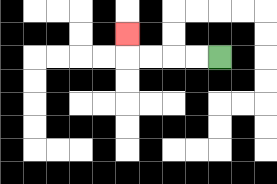{'start': '[9, 2]', 'end': '[5, 1]', 'path_directions': 'L,L,L,L,U', 'path_coordinates': '[[9, 2], [8, 2], [7, 2], [6, 2], [5, 2], [5, 1]]'}